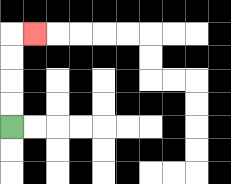{'start': '[0, 5]', 'end': '[1, 1]', 'path_directions': 'U,U,U,U,R', 'path_coordinates': '[[0, 5], [0, 4], [0, 3], [0, 2], [0, 1], [1, 1]]'}